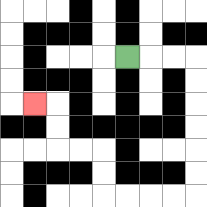{'start': '[5, 2]', 'end': '[1, 4]', 'path_directions': 'R,R,R,D,D,D,D,D,D,L,L,L,L,U,U,L,L,U,U,L', 'path_coordinates': '[[5, 2], [6, 2], [7, 2], [8, 2], [8, 3], [8, 4], [8, 5], [8, 6], [8, 7], [8, 8], [7, 8], [6, 8], [5, 8], [4, 8], [4, 7], [4, 6], [3, 6], [2, 6], [2, 5], [2, 4], [1, 4]]'}